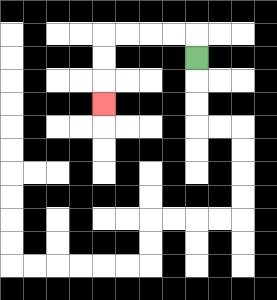{'start': '[8, 2]', 'end': '[4, 4]', 'path_directions': 'U,L,L,L,L,D,D,D', 'path_coordinates': '[[8, 2], [8, 1], [7, 1], [6, 1], [5, 1], [4, 1], [4, 2], [4, 3], [4, 4]]'}